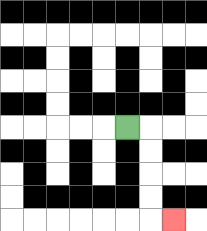{'start': '[5, 5]', 'end': '[7, 9]', 'path_directions': 'R,D,D,D,D,R', 'path_coordinates': '[[5, 5], [6, 5], [6, 6], [6, 7], [6, 8], [6, 9], [7, 9]]'}